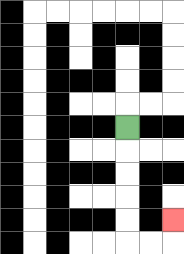{'start': '[5, 5]', 'end': '[7, 9]', 'path_directions': 'D,D,D,D,D,R,R,U', 'path_coordinates': '[[5, 5], [5, 6], [5, 7], [5, 8], [5, 9], [5, 10], [6, 10], [7, 10], [7, 9]]'}